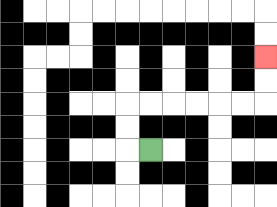{'start': '[6, 6]', 'end': '[11, 2]', 'path_directions': 'L,U,U,R,R,R,R,R,R,U,U', 'path_coordinates': '[[6, 6], [5, 6], [5, 5], [5, 4], [6, 4], [7, 4], [8, 4], [9, 4], [10, 4], [11, 4], [11, 3], [11, 2]]'}